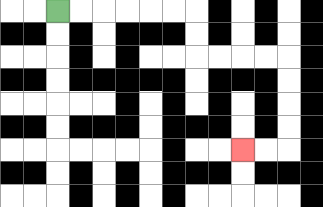{'start': '[2, 0]', 'end': '[10, 6]', 'path_directions': 'R,R,R,R,R,R,D,D,R,R,R,R,D,D,D,D,L,L', 'path_coordinates': '[[2, 0], [3, 0], [4, 0], [5, 0], [6, 0], [7, 0], [8, 0], [8, 1], [8, 2], [9, 2], [10, 2], [11, 2], [12, 2], [12, 3], [12, 4], [12, 5], [12, 6], [11, 6], [10, 6]]'}